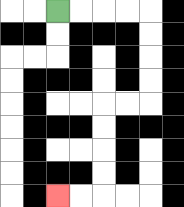{'start': '[2, 0]', 'end': '[2, 8]', 'path_directions': 'R,R,R,R,D,D,D,D,L,L,D,D,D,D,L,L', 'path_coordinates': '[[2, 0], [3, 0], [4, 0], [5, 0], [6, 0], [6, 1], [6, 2], [6, 3], [6, 4], [5, 4], [4, 4], [4, 5], [4, 6], [4, 7], [4, 8], [3, 8], [2, 8]]'}